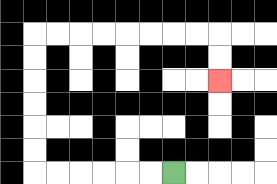{'start': '[7, 7]', 'end': '[9, 3]', 'path_directions': 'L,L,L,L,L,L,U,U,U,U,U,U,R,R,R,R,R,R,R,R,D,D', 'path_coordinates': '[[7, 7], [6, 7], [5, 7], [4, 7], [3, 7], [2, 7], [1, 7], [1, 6], [1, 5], [1, 4], [1, 3], [1, 2], [1, 1], [2, 1], [3, 1], [4, 1], [5, 1], [6, 1], [7, 1], [8, 1], [9, 1], [9, 2], [9, 3]]'}